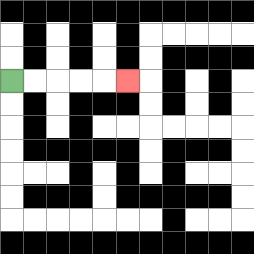{'start': '[0, 3]', 'end': '[5, 3]', 'path_directions': 'R,R,R,R,R', 'path_coordinates': '[[0, 3], [1, 3], [2, 3], [3, 3], [4, 3], [5, 3]]'}